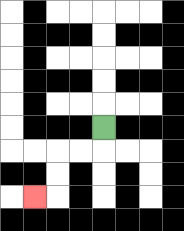{'start': '[4, 5]', 'end': '[1, 8]', 'path_directions': 'D,L,L,D,D,L', 'path_coordinates': '[[4, 5], [4, 6], [3, 6], [2, 6], [2, 7], [2, 8], [1, 8]]'}